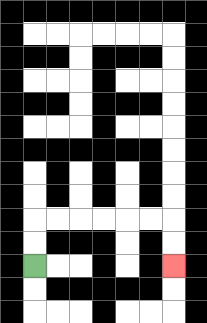{'start': '[1, 11]', 'end': '[7, 11]', 'path_directions': 'U,U,R,R,R,R,R,R,D,D', 'path_coordinates': '[[1, 11], [1, 10], [1, 9], [2, 9], [3, 9], [4, 9], [5, 9], [6, 9], [7, 9], [7, 10], [7, 11]]'}